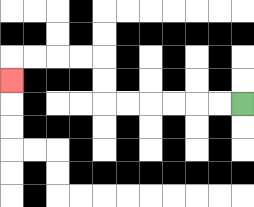{'start': '[10, 4]', 'end': '[0, 3]', 'path_directions': 'L,L,L,L,L,L,U,U,L,L,L,L,D', 'path_coordinates': '[[10, 4], [9, 4], [8, 4], [7, 4], [6, 4], [5, 4], [4, 4], [4, 3], [4, 2], [3, 2], [2, 2], [1, 2], [0, 2], [0, 3]]'}